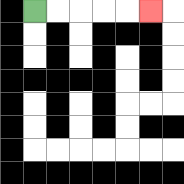{'start': '[1, 0]', 'end': '[6, 0]', 'path_directions': 'R,R,R,R,R', 'path_coordinates': '[[1, 0], [2, 0], [3, 0], [4, 0], [5, 0], [6, 0]]'}